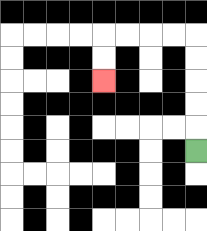{'start': '[8, 6]', 'end': '[4, 3]', 'path_directions': 'U,U,U,U,U,L,L,L,L,D,D', 'path_coordinates': '[[8, 6], [8, 5], [8, 4], [8, 3], [8, 2], [8, 1], [7, 1], [6, 1], [5, 1], [4, 1], [4, 2], [4, 3]]'}